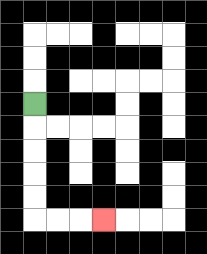{'start': '[1, 4]', 'end': '[4, 9]', 'path_directions': 'D,D,D,D,D,R,R,R', 'path_coordinates': '[[1, 4], [1, 5], [1, 6], [1, 7], [1, 8], [1, 9], [2, 9], [3, 9], [4, 9]]'}